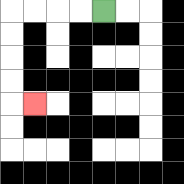{'start': '[4, 0]', 'end': '[1, 4]', 'path_directions': 'L,L,L,L,D,D,D,D,R', 'path_coordinates': '[[4, 0], [3, 0], [2, 0], [1, 0], [0, 0], [0, 1], [0, 2], [0, 3], [0, 4], [1, 4]]'}